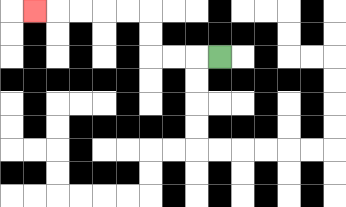{'start': '[9, 2]', 'end': '[1, 0]', 'path_directions': 'L,L,L,U,U,L,L,L,L,L', 'path_coordinates': '[[9, 2], [8, 2], [7, 2], [6, 2], [6, 1], [6, 0], [5, 0], [4, 0], [3, 0], [2, 0], [1, 0]]'}